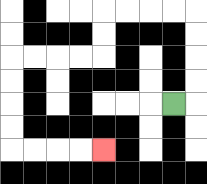{'start': '[7, 4]', 'end': '[4, 6]', 'path_directions': 'R,U,U,U,U,L,L,L,L,D,D,L,L,L,L,D,D,D,D,R,R,R,R', 'path_coordinates': '[[7, 4], [8, 4], [8, 3], [8, 2], [8, 1], [8, 0], [7, 0], [6, 0], [5, 0], [4, 0], [4, 1], [4, 2], [3, 2], [2, 2], [1, 2], [0, 2], [0, 3], [0, 4], [0, 5], [0, 6], [1, 6], [2, 6], [3, 6], [4, 6]]'}